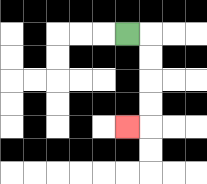{'start': '[5, 1]', 'end': '[5, 5]', 'path_directions': 'R,D,D,D,D,L', 'path_coordinates': '[[5, 1], [6, 1], [6, 2], [6, 3], [6, 4], [6, 5], [5, 5]]'}